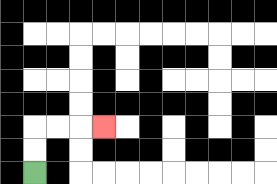{'start': '[1, 7]', 'end': '[4, 5]', 'path_directions': 'U,U,R,R,R', 'path_coordinates': '[[1, 7], [1, 6], [1, 5], [2, 5], [3, 5], [4, 5]]'}